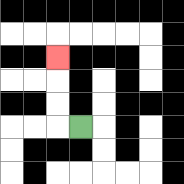{'start': '[3, 5]', 'end': '[2, 2]', 'path_directions': 'L,U,U,U', 'path_coordinates': '[[3, 5], [2, 5], [2, 4], [2, 3], [2, 2]]'}